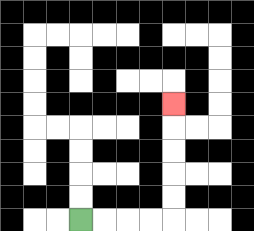{'start': '[3, 9]', 'end': '[7, 4]', 'path_directions': 'R,R,R,R,U,U,U,U,U', 'path_coordinates': '[[3, 9], [4, 9], [5, 9], [6, 9], [7, 9], [7, 8], [7, 7], [7, 6], [7, 5], [7, 4]]'}